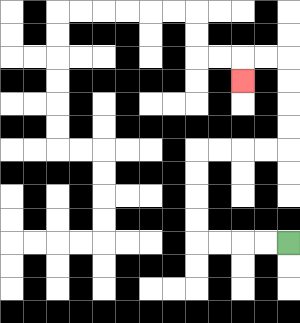{'start': '[12, 10]', 'end': '[10, 3]', 'path_directions': 'L,L,L,L,U,U,U,U,R,R,R,R,U,U,U,U,L,L,D', 'path_coordinates': '[[12, 10], [11, 10], [10, 10], [9, 10], [8, 10], [8, 9], [8, 8], [8, 7], [8, 6], [9, 6], [10, 6], [11, 6], [12, 6], [12, 5], [12, 4], [12, 3], [12, 2], [11, 2], [10, 2], [10, 3]]'}